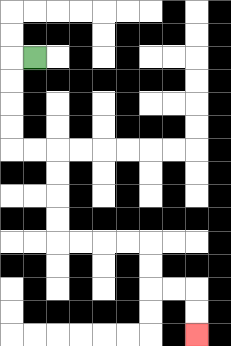{'start': '[1, 2]', 'end': '[8, 14]', 'path_directions': 'L,D,D,D,D,R,R,D,D,D,D,R,R,R,R,D,D,R,R,D,D', 'path_coordinates': '[[1, 2], [0, 2], [0, 3], [0, 4], [0, 5], [0, 6], [1, 6], [2, 6], [2, 7], [2, 8], [2, 9], [2, 10], [3, 10], [4, 10], [5, 10], [6, 10], [6, 11], [6, 12], [7, 12], [8, 12], [8, 13], [8, 14]]'}